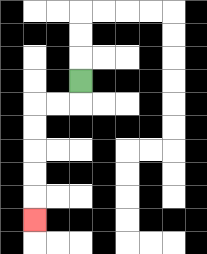{'start': '[3, 3]', 'end': '[1, 9]', 'path_directions': 'D,L,L,D,D,D,D,D', 'path_coordinates': '[[3, 3], [3, 4], [2, 4], [1, 4], [1, 5], [1, 6], [1, 7], [1, 8], [1, 9]]'}